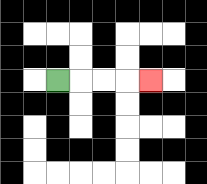{'start': '[2, 3]', 'end': '[6, 3]', 'path_directions': 'R,R,R,R', 'path_coordinates': '[[2, 3], [3, 3], [4, 3], [5, 3], [6, 3]]'}